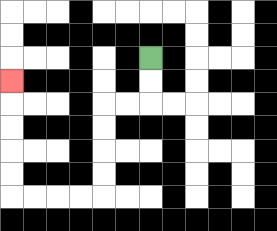{'start': '[6, 2]', 'end': '[0, 3]', 'path_directions': 'D,D,L,L,D,D,D,D,L,L,L,L,U,U,U,U,U', 'path_coordinates': '[[6, 2], [6, 3], [6, 4], [5, 4], [4, 4], [4, 5], [4, 6], [4, 7], [4, 8], [3, 8], [2, 8], [1, 8], [0, 8], [0, 7], [0, 6], [0, 5], [0, 4], [0, 3]]'}